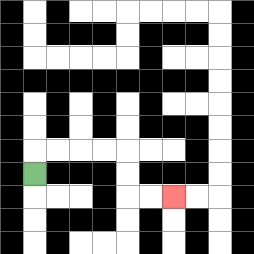{'start': '[1, 7]', 'end': '[7, 8]', 'path_directions': 'U,R,R,R,R,D,D,R,R', 'path_coordinates': '[[1, 7], [1, 6], [2, 6], [3, 6], [4, 6], [5, 6], [5, 7], [5, 8], [6, 8], [7, 8]]'}